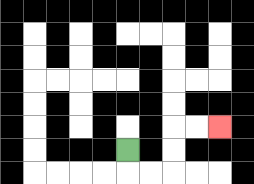{'start': '[5, 6]', 'end': '[9, 5]', 'path_directions': 'D,R,R,U,U,R,R', 'path_coordinates': '[[5, 6], [5, 7], [6, 7], [7, 7], [7, 6], [7, 5], [8, 5], [9, 5]]'}